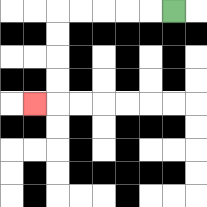{'start': '[7, 0]', 'end': '[1, 4]', 'path_directions': 'L,L,L,L,L,D,D,D,D,L', 'path_coordinates': '[[7, 0], [6, 0], [5, 0], [4, 0], [3, 0], [2, 0], [2, 1], [2, 2], [2, 3], [2, 4], [1, 4]]'}